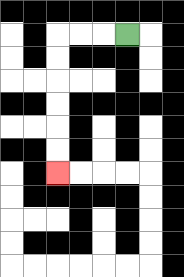{'start': '[5, 1]', 'end': '[2, 7]', 'path_directions': 'L,L,L,D,D,D,D,D,D', 'path_coordinates': '[[5, 1], [4, 1], [3, 1], [2, 1], [2, 2], [2, 3], [2, 4], [2, 5], [2, 6], [2, 7]]'}